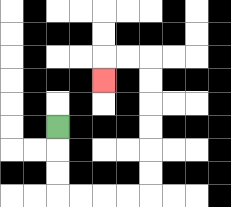{'start': '[2, 5]', 'end': '[4, 3]', 'path_directions': 'D,D,D,R,R,R,R,U,U,U,U,U,U,L,L,D', 'path_coordinates': '[[2, 5], [2, 6], [2, 7], [2, 8], [3, 8], [4, 8], [5, 8], [6, 8], [6, 7], [6, 6], [6, 5], [6, 4], [6, 3], [6, 2], [5, 2], [4, 2], [4, 3]]'}